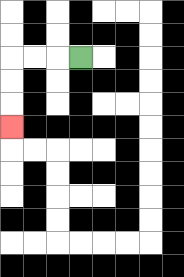{'start': '[3, 2]', 'end': '[0, 5]', 'path_directions': 'L,L,L,D,D,D', 'path_coordinates': '[[3, 2], [2, 2], [1, 2], [0, 2], [0, 3], [0, 4], [0, 5]]'}